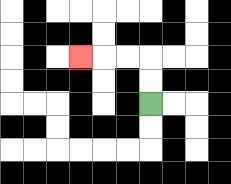{'start': '[6, 4]', 'end': '[3, 2]', 'path_directions': 'U,U,L,L,L', 'path_coordinates': '[[6, 4], [6, 3], [6, 2], [5, 2], [4, 2], [3, 2]]'}